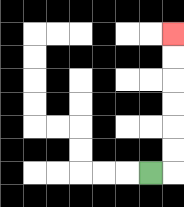{'start': '[6, 7]', 'end': '[7, 1]', 'path_directions': 'R,U,U,U,U,U,U', 'path_coordinates': '[[6, 7], [7, 7], [7, 6], [7, 5], [7, 4], [7, 3], [7, 2], [7, 1]]'}